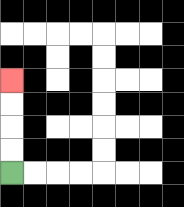{'start': '[0, 7]', 'end': '[0, 3]', 'path_directions': 'U,U,U,U', 'path_coordinates': '[[0, 7], [0, 6], [0, 5], [0, 4], [0, 3]]'}